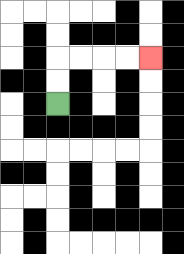{'start': '[2, 4]', 'end': '[6, 2]', 'path_directions': 'U,U,R,R,R,R', 'path_coordinates': '[[2, 4], [2, 3], [2, 2], [3, 2], [4, 2], [5, 2], [6, 2]]'}